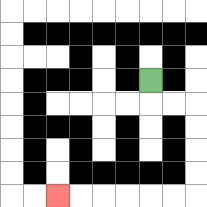{'start': '[6, 3]', 'end': '[2, 8]', 'path_directions': 'D,R,R,D,D,D,D,L,L,L,L,L,L', 'path_coordinates': '[[6, 3], [6, 4], [7, 4], [8, 4], [8, 5], [8, 6], [8, 7], [8, 8], [7, 8], [6, 8], [5, 8], [4, 8], [3, 8], [2, 8]]'}